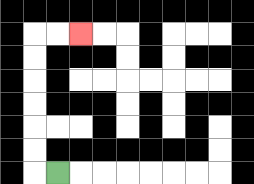{'start': '[2, 7]', 'end': '[3, 1]', 'path_directions': 'L,U,U,U,U,U,U,R,R', 'path_coordinates': '[[2, 7], [1, 7], [1, 6], [1, 5], [1, 4], [1, 3], [1, 2], [1, 1], [2, 1], [3, 1]]'}